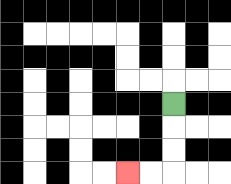{'start': '[7, 4]', 'end': '[5, 7]', 'path_directions': 'D,D,D,L,L', 'path_coordinates': '[[7, 4], [7, 5], [7, 6], [7, 7], [6, 7], [5, 7]]'}